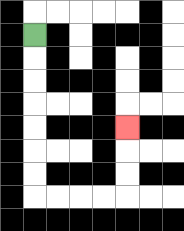{'start': '[1, 1]', 'end': '[5, 5]', 'path_directions': 'D,D,D,D,D,D,D,R,R,R,R,U,U,U', 'path_coordinates': '[[1, 1], [1, 2], [1, 3], [1, 4], [1, 5], [1, 6], [1, 7], [1, 8], [2, 8], [3, 8], [4, 8], [5, 8], [5, 7], [5, 6], [5, 5]]'}